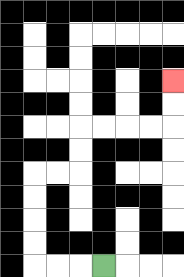{'start': '[4, 11]', 'end': '[7, 3]', 'path_directions': 'L,L,L,U,U,U,U,R,R,U,U,R,R,R,R,U,U', 'path_coordinates': '[[4, 11], [3, 11], [2, 11], [1, 11], [1, 10], [1, 9], [1, 8], [1, 7], [2, 7], [3, 7], [3, 6], [3, 5], [4, 5], [5, 5], [6, 5], [7, 5], [7, 4], [7, 3]]'}